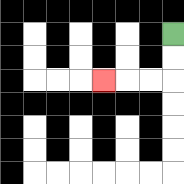{'start': '[7, 1]', 'end': '[4, 3]', 'path_directions': 'D,D,L,L,L', 'path_coordinates': '[[7, 1], [7, 2], [7, 3], [6, 3], [5, 3], [4, 3]]'}